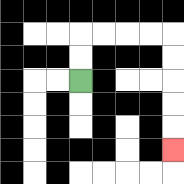{'start': '[3, 3]', 'end': '[7, 6]', 'path_directions': 'U,U,R,R,R,R,D,D,D,D,D', 'path_coordinates': '[[3, 3], [3, 2], [3, 1], [4, 1], [5, 1], [6, 1], [7, 1], [7, 2], [7, 3], [7, 4], [7, 5], [7, 6]]'}